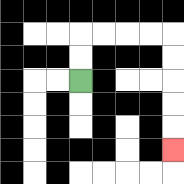{'start': '[3, 3]', 'end': '[7, 6]', 'path_directions': 'U,U,R,R,R,R,D,D,D,D,D', 'path_coordinates': '[[3, 3], [3, 2], [3, 1], [4, 1], [5, 1], [6, 1], [7, 1], [7, 2], [7, 3], [7, 4], [7, 5], [7, 6]]'}